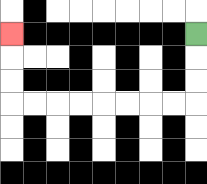{'start': '[8, 1]', 'end': '[0, 1]', 'path_directions': 'D,D,D,L,L,L,L,L,L,L,L,U,U,U', 'path_coordinates': '[[8, 1], [8, 2], [8, 3], [8, 4], [7, 4], [6, 4], [5, 4], [4, 4], [3, 4], [2, 4], [1, 4], [0, 4], [0, 3], [0, 2], [0, 1]]'}